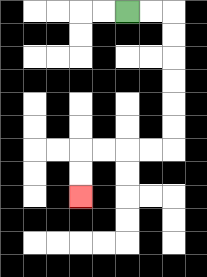{'start': '[5, 0]', 'end': '[3, 8]', 'path_directions': 'R,R,D,D,D,D,D,D,L,L,L,L,D,D', 'path_coordinates': '[[5, 0], [6, 0], [7, 0], [7, 1], [7, 2], [7, 3], [7, 4], [7, 5], [7, 6], [6, 6], [5, 6], [4, 6], [3, 6], [3, 7], [3, 8]]'}